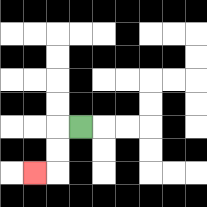{'start': '[3, 5]', 'end': '[1, 7]', 'path_directions': 'L,D,D,L', 'path_coordinates': '[[3, 5], [2, 5], [2, 6], [2, 7], [1, 7]]'}